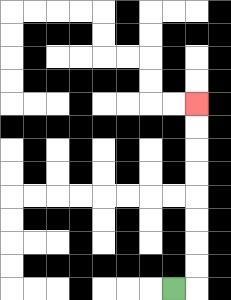{'start': '[7, 12]', 'end': '[8, 4]', 'path_directions': 'R,U,U,U,U,U,U,U,U', 'path_coordinates': '[[7, 12], [8, 12], [8, 11], [8, 10], [8, 9], [8, 8], [8, 7], [8, 6], [8, 5], [8, 4]]'}